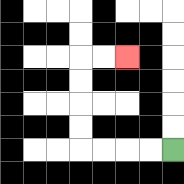{'start': '[7, 6]', 'end': '[5, 2]', 'path_directions': 'L,L,L,L,U,U,U,U,R,R', 'path_coordinates': '[[7, 6], [6, 6], [5, 6], [4, 6], [3, 6], [3, 5], [3, 4], [3, 3], [3, 2], [4, 2], [5, 2]]'}